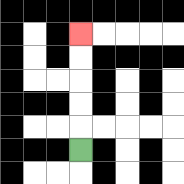{'start': '[3, 6]', 'end': '[3, 1]', 'path_directions': 'U,U,U,U,U', 'path_coordinates': '[[3, 6], [3, 5], [3, 4], [3, 3], [3, 2], [3, 1]]'}